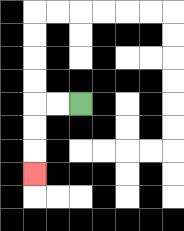{'start': '[3, 4]', 'end': '[1, 7]', 'path_directions': 'L,L,D,D,D', 'path_coordinates': '[[3, 4], [2, 4], [1, 4], [1, 5], [1, 6], [1, 7]]'}